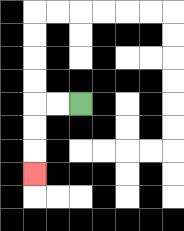{'start': '[3, 4]', 'end': '[1, 7]', 'path_directions': 'L,L,D,D,D', 'path_coordinates': '[[3, 4], [2, 4], [1, 4], [1, 5], [1, 6], [1, 7]]'}